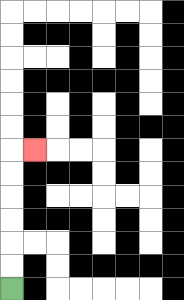{'start': '[0, 12]', 'end': '[1, 6]', 'path_directions': 'U,U,U,U,U,U,R', 'path_coordinates': '[[0, 12], [0, 11], [0, 10], [0, 9], [0, 8], [0, 7], [0, 6], [1, 6]]'}